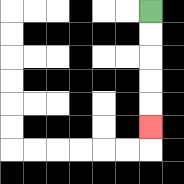{'start': '[6, 0]', 'end': '[6, 5]', 'path_directions': 'D,D,D,D,D', 'path_coordinates': '[[6, 0], [6, 1], [6, 2], [6, 3], [6, 4], [6, 5]]'}